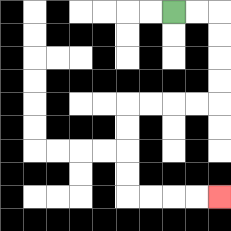{'start': '[7, 0]', 'end': '[9, 8]', 'path_directions': 'R,R,D,D,D,D,L,L,L,L,D,D,D,D,R,R,R,R', 'path_coordinates': '[[7, 0], [8, 0], [9, 0], [9, 1], [9, 2], [9, 3], [9, 4], [8, 4], [7, 4], [6, 4], [5, 4], [5, 5], [5, 6], [5, 7], [5, 8], [6, 8], [7, 8], [8, 8], [9, 8]]'}